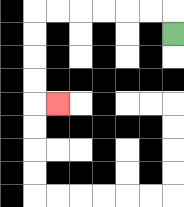{'start': '[7, 1]', 'end': '[2, 4]', 'path_directions': 'U,L,L,L,L,L,L,D,D,D,D,R', 'path_coordinates': '[[7, 1], [7, 0], [6, 0], [5, 0], [4, 0], [3, 0], [2, 0], [1, 0], [1, 1], [1, 2], [1, 3], [1, 4], [2, 4]]'}